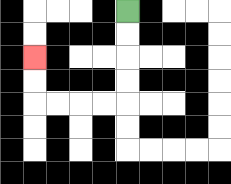{'start': '[5, 0]', 'end': '[1, 2]', 'path_directions': 'D,D,D,D,L,L,L,L,U,U', 'path_coordinates': '[[5, 0], [5, 1], [5, 2], [5, 3], [5, 4], [4, 4], [3, 4], [2, 4], [1, 4], [1, 3], [1, 2]]'}